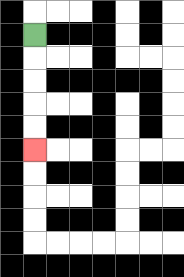{'start': '[1, 1]', 'end': '[1, 6]', 'path_directions': 'D,D,D,D,D', 'path_coordinates': '[[1, 1], [1, 2], [1, 3], [1, 4], [1, 5], [1, 6]]'}